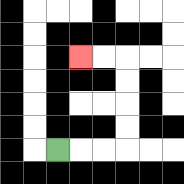{'start': '[2, 6]', 'end': '[3, 2]', 'path_directions': 'R,R,R,U,U,U,U,L,L', 'path_coordinates': '[[2, 6], [3, 6], [4, 6], [5, 6], [5, 5], [5, 4], [5, 3], [5, 2], [4, 2], [3, 2]]'}